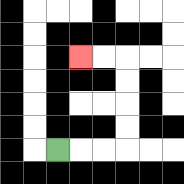{'start': '[2, 6]', 'end': '[3, 2]', 'path_directions': 'R,R,R,U,U,U,U,L,L', 'path_coordinates': '[[2, 6], [3, 6], [4, 6], [5, 6], [5, 5], [5, 4], [5, 3], [5, 2], [4, 2], [3, 2]]'}